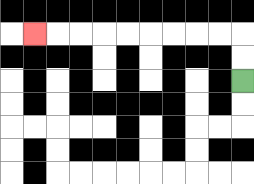{'start': '[10, 3]', 'end': '[1, 1]', 'path_directions': 'U,U,L,L,L,L,L,L,L,L,L', 'path_coordinates': '[[10, 3], [10, 2], [10, 1], [9, 1], [8, 1], [7, 1], [6, 1], [5, 1], [4, 1], [3, 1], [2, 1], [1, 1]]'}